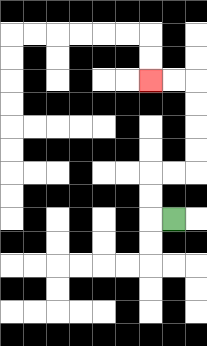{'start': '[7, 9]', 'end': '[6, 3]', 'path_directions': 'L,U,U,R,R,U,U,U,U,L,L', 'path_coordinates': '[[7, 9], [6, 9], [6, 8], [6, 7], [7, 7], [8, 7], [8, 6], [8, 5], [8, 4], [8, 3], [7, 3], [6, 3]]'}